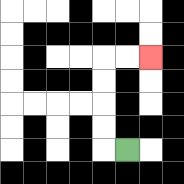{'start': '[5, 6]', 'end': '[6, 2]', 'path_directions': 'L,U,U,U,U,R,R', 'path_coordinates': '[[5, 6], [4, 6], [4, 5], [4, 4], [4, 3], [4, 2], [5, 2], [6, 2]]'}